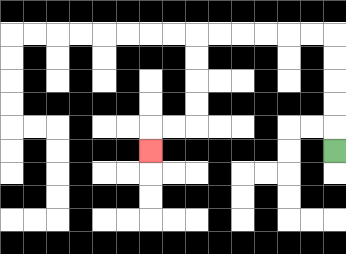{'start': '[14, 6]', 'end': '[6, 6]', 'path_directions': 'U,U,U,U,U,L,L,L,L,L,L,D,D,D,D,L,L,D', 'path_coordinates': '[[14, 6], [14, 5], [14, 4], [14, 3], [14, 2], [14, 1], [13, 1], [12, 1], [11, 1], [10, 1], [9, 1], [8, 1], [8, 2], [8, 3], [8, 4], [8, 5], [7, 5], [6, 5], [6, 6]]'}